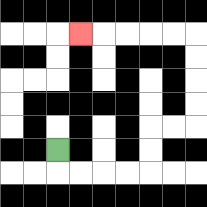{'start': '[2, 6]', 'end': '[3, 1]', 'path_directions': 'D,R,R,R,R,U,U,R,R,U,U,U,U,L,L,L,L,L', 'path_coordinates': '[[2, 6], [2, 7], [3, 7], [4, 7], [5, 7], [6, 7], [6, 6], [6, 5], [7, 5], [8, 5], [8, 4], [8, 3], [8, 2], [8, 1], [7, 1], [6, 1], [5, 1], [4, 1], [3, 1]]'}